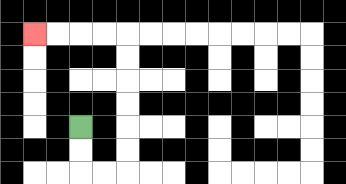{'start': '[3, 5]', 'end': '[1, 1]', 'path_directions': 'D,D,R,R,U,U,U,U,U,U,L,L,L,L', 'path_coordinates': '[[3, 5], [3, 6], [3, 7], [4, 7], [5, 7], [5, 6], [5, 5], [5, 4], [5, 3], [5, 2], [5, 1], [4, 1], [3, 1], [2, 1], [1, 1]]'}